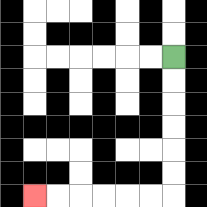{'start': '[7, 2]', 'end': '[1, 8]', 'path_directions': 'D,D,D,D,D,D,L,L,L,L,L,L', 'path_coordinates': '[[7, 2], [7, 3], [7, 4], [7, 5], [7, 6], [7, 7], [7, 8], [6, 8], [5, 8], [4, 8], [3, 8], [2, 8], [1, 8]]'}